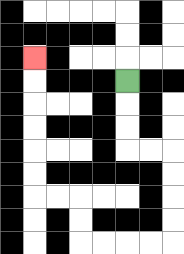{'start': '[5, 3]', 'end': '[1, 2]', 'path_directions': 'D,D,D,R,R,D,D,D,D,L,L,L,L,U,U,L,L,U,U,U,U,U,U', 'path_coordinates': '[[5, 3], [5, 4], [5, 5], [5, 6], [6, 6], [7, 6], [7, 7], [7, 8], [7, 9], [7, 10], [6, 10], [5, 10], [4, 10], [3, 10], [3, 9], [3, 8], [2, 8], [1, 8], [1, 7], [1, 6], [1, 5], [1, 4], [1, 3], [1, 2]]'}